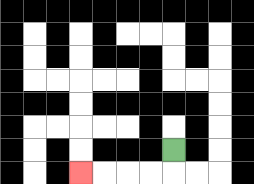{'start': '[7, 6]', 'end': '[3, 7]', 'path_directions': 'D,L,L,L,L', 'path_coordinates': '[[7, 6], [7, 7], [6, 7], [5, 7], [4, 7], [3, 7]]'}